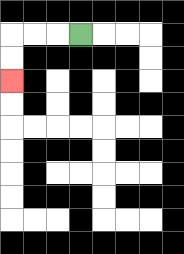{'start': '[3, 1]', 'end': '[0, 3]', 'path_directions': 'L,L,L,D,D', 'path_coordinates': '[[3, 1], [2, 1], [1, 1], [0, 1], [0, 2], [0, 3]]'}